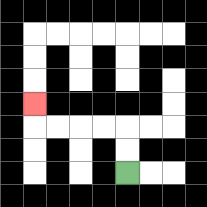{'start': '[5, 7]', 'end': '[1, 4]', 'path_directions': 'U,U,L,L,L,L,U', 'path_coordinates': '[[5, 7], [5, 6], [5, 5], [4, 5], [3, 5], [2, 5], [1, 5], [1, 4]]'}